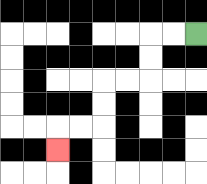{'start': '[8, 1]', 'end': '[2, 6]', 'path_directions': 'L,L,D,D,L,L,D,D,L,L,D', 'path_coordinates': '[[8, 1], [7, 1], [6, 1], [6, 2], [6, 3], [5, 3], [4, 3], [4, 4], [4, 5], [3, 5], [2, 5], [2, 6]]'}